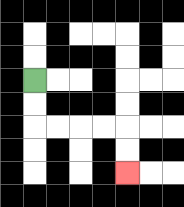{'start': '[1, 3]', 'end': '[5, 7]', 'path_directions': 'D,D,R,R,R,R,D,D', 'path_coordinates': '[[1, 3], [1, 4], [1, 5], [2, 5], [3, 5], [4, 5], [5, 5], [5, 6], [5, 7]]'}